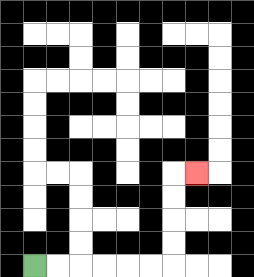{'start': '[1, 11]', 'end': '[8, 7]', 'path_directions': 'R,R,R,R,R,R,U,U,U,U,R', 'path_coordinates': '[[1, 11], [2, 11], [3, 11], [4, 11], [5, 11], [6, 11], [7, 11], [7, 10], [7, 9], [7, 8], [7, 7], [8, 7]]'}